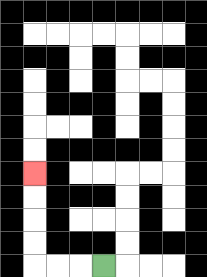{'start': '[4, 11]', 'end': '[1, 7]', 'path_directions': 'L,L,L,U,U,U,U', 'path_coordinates': '[[4, 11], [3, 11], [2, 11], [1, 11], [1, 10], [1, 9], [1, 8], [1, 7]]'}